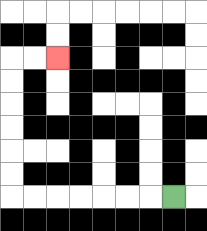{'start': '[7, 8]', 'end': '[2, 2]', 'path_directions': 'L,L,L,L,L,L,L,U,U,U,U,U,U,R,R', 'path_coordinates': '[[7, 8], [6, 8], [5, 8], [4, 8], [3, 8], [2, 8], [1, 8], [0, 8], [0, 7], [0, 6], [0, 5], [0, 4], [0, 3], [0, 2], [1, 2], [2, 2]]'}